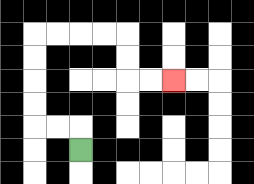{'start': '[3, 6]', 'end': '[7, 3]', 'path_directions': 'U,L,L,U,U,U,U,R,R,R,R,D,D,R,R', 'path_coordinates': '[[3, 6], [3, 5], [2, 5], [1, 5], [1, 4], [1, 3], [1, 2], [1, 1], [2, 1], [3, 1], [4, 1], [5, 1], [5, 2], [5, 3], [6, 3], [7, 3]]'}